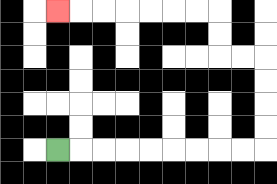{'start': '[2, 6]', 'end': '[2, 0]', 'path_directions': 'R,R,R,R,R,R,R,R,R,U,U,U,U,L,L,U,U,L,L,L,L,L,L,L', 'path_coordinates': '[[2, 6], [3, 6], [4, 6], [5, 6], [6, 6], [7, 6], [8, 6], [9, 6], [10, 6], [11, 6], [11, 5], [11, 4], [11, 3], [11, 2], [10, 2], [9, 2], [9, 1], [9, 0], [8, 0], [7, 0], [6, 0], [5, 0], [4, 0], [3, 0], [2, 0]]'}